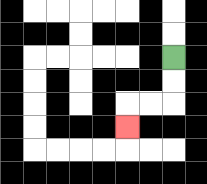{'start': '[7, 2]', 'end': '[5, 5]', 'path_directions': 'D,D,L,L,D', 'path_coordinates': '[[7, 2], [7, 3], [7, 4], [6, 4], [5, 4], [5, 5]]'}